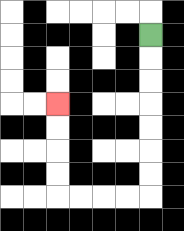{'start': '[6, 1]', 'end': '[2, 4]', 'path_directions': 'D,D,D,D,D,D,D,L,L,L,L,U,U,U,U', 'path_coordinates': '[[6, 1], [6, 2], [6, 3], [6, 4], [6, 5], [6, 6], [6, 7], [6, 8], [5, 8], [4, 8], [3, 8], [2, 8], [2, 7], [2, 6], [2, 5], [2, 4]]'}